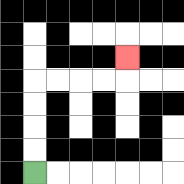{'start': '[1, 7]', 'end': '[5, 2]', 'path_directions': 'U,U,U,U,R,R,R,R,U', 'path_coordinates': '[[1, 7], [1, 6], [1, 5], [1, 4], [1, 3], [2, 3], [3, 3], [4, 3], [5, 3], [5, 2]]'}